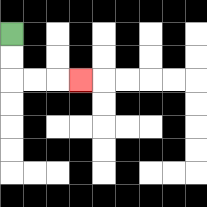{'start': '[0, 1]', 'end': '[3, 3]', 'path_directions': 'D,D,R,R,R', 'path_coordinates': '[[0, 1], [0, 2], [0, 3], [1, 3], [2, 3], [3, 3]]'}